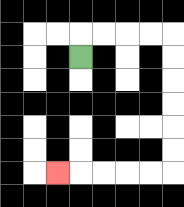{'start': '[3, 2]', 'end': '[2, 7]', 'path_directions': 'U,R,R,R,R,D,D,D,D,D,D,L,L,L,L,L', 'path_coordinates': '[[3, 2], [3, 1], [4, 1], [5, 1], [6, 1], [7, 1], [7, 2], [7, 3], [7, 4], [7, 5], [7, 6], [7, 7], [6, 7], [5, 7], [4, 7], [3, 7], [2, 7]]'}